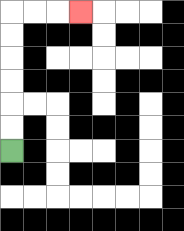{'start': '[0, 6]', 'end': '[3, 0]', 'path_directions': 'U,U,U,U,U,U,R,R,R', 'path_coordinates': '[[0, 6], [0, 5], [0, 4], [0, 3], [0, 2], [0, 1], [0, 0], [1, 0], [2, 0], [3, 0]]'}